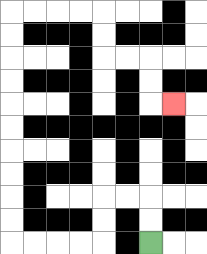{'start': '[6, 10]', 'end': '[7, 4]', 'path_directions': 'U,U,L,L,D,D,L,L,L,L,U,U,U,U,U,U,U,U,U,U,R,R,R,R,D,D,R,R,D,D,R', 'path_coordinates': '[[6, 10], [6, 9], [6, 8], [5, 8], [4, 8], [4, 9], [4, 10], [3, 10], [2, 10], [1, 10], [0, 10], [0, 9], [0, 8], [0, 7], [0, 6], [0, 5], [0, 4], [0, 3], [0, 2], [0, 1], [0, 0], [1, 0], [2, 0], [3, 0], [4, 0], [4, 1], [4, 2], [5, 2], [6, 2], [6, 3], [6, 4], [7, 4]]'}